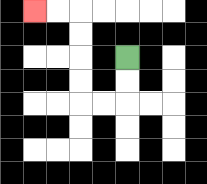{'start': '[5, 2]', 'end': '[1, 0]', 'path_directions': 'D,D,L,L,U,U,U,U,L,L', 'path_coordinates': '[[5, 2], [5, 3], [5, 4], [4, 4], [3, 4], [3, 3], [3, 2], [3, 1], [3, 0], [2, 0], [1, 0]]'}